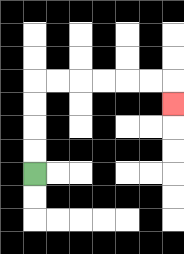{'start': '[1, 7]', 'end': '[7, 4]', 'path_directions': 'U,U,U,U,R,R,R,R,R,R,D', 'path_coordinates': '[[1, 7], [1, 6], [1, 5], [1, 4], [1, 3], [2, 3], [3, 3], [4, 3], [5, 3], [6, 3], [7, 3], [7, 4]]'}